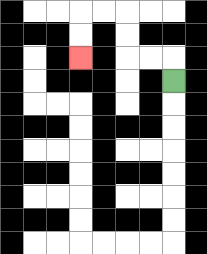{'start': '[7, 3]', 'end': '[3, 2]', 'path_directions': 'U,L,L,U,U,L,L,D,D', 'path_coordinates': '[[7, 3], [7, 2], [6, 2], [5, 2], [5, 1], [5, 0], [4, 0], [3, 0], [3, 1], [3, 2]]'}